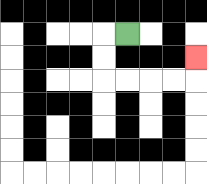{'start': '[5, 1]', 'end': '[8, 2]', 'path_directions': 'L,D,D,R,R,R,R,U', 'path_coordinates': '[[5, 1], [4, 1], [4, 2], [4, 3], [5, 3], [6, 3], [7, 3], [8, 3], [8, 2]]'}